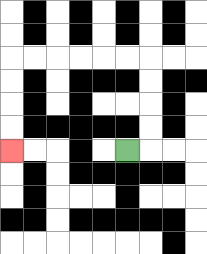{'start': '[5, 6]', 'end': '[0, 6]', 'path_directions': 'R,U,U,U,U,L,L,L,L,L,L,D,D,D,D', 'path_coordinates': '[[5, 6], [6, 6], [6, 5], [6, 4], [6, 3], [6, 2], [5, 2], [4, 2], [3, 2], [2, 2], [1, 2], [0, 2], [0, 3], [0, 4], [0, 5], [0, 6]]'}